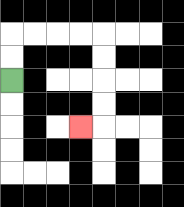{'start': '[0, 3]', 'end': '[3, 5]', 'path_directions': 'U,U,R,R,R,R,D,D,D,D,L', 'path_coordinates': '[[0, 3], [0, 2], [0, 1], [1, 1], [2, 1], [3, 1], [4, 1], [4, 2], [4, 3], [4, 4], [4, 5], [3, 5]]'}